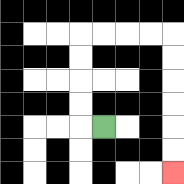{'start': '[4, 5]', 'end': '[7, 7]', 'path_directions': 'L,U,U,U,U,R,R,R,R,D,D,D,D,D,D', 'path_coordinates': '[[4, 5], [3, 5], [3, 4], [3, 3], [3, 2], [3, 1], [4, 1], [5, 1], [6, 1], [7, 1], [7, 2], [7, 3], [7, 4], [7, 5], [7, 6], [7, 7]]'}